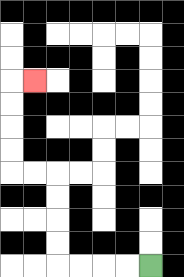{'start': '[6, 11]', 'end': '[1, 3]', 'path_directions': 'L,L,L,L,U,U,U,U,L,L,U,U,U,U,R', 'path_coordinates': '[[6, 11], [5, 11], [4, 11], [3, 11], [2, 11], [2, 10], [2, 9], [2, 8], [2, 7], [1, 7], [0, 7], [0, 6], [0, 5], [0, 4], [0, 3], [1, 3]]'}